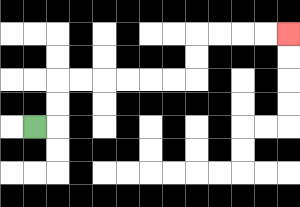{'start': '[1, 5]', 'end': '[12, 1]', 'path_directions': 'R,U,U,R,R,R,R,R,R,U,U,R,R,R,R', 'path_coordinates': '[[1, 5], [2, 5], [2, 4], [2, 3], [3, 3], [4, 3], [5, 3], [6, 3], [7, 3], [8, 3], [8, 2], [8, 1], [9, 1], [10, 1], [11, 1], [12, 1]]'}